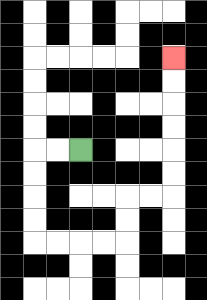{'start': '[3, 6]', 'end': '[7, 2]', 'path_directions': 'L,L,D,D,D,D,R,R,R,R,U,U,R,R,U,U,U,U,U,U', 'path_coordinates': '[[3, 6], [2, 6], [1, 6], [1, 7], [1, 8], [1, 9], [1, 10], [2, 10], [3, 10], [4, 10], [5, 10], [5, 9], [5, 8], [6, 8], [7, 8], [7, 7], [7, 6], [7, 5], [7, 4], [7, 3], [7, 2]]'}